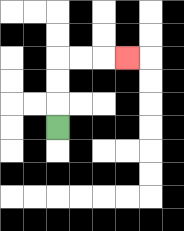{'start': '[2, 5]', 'end': '[5, 2]', 'path_directions': 'U,U,U,R,R,R', 'path_coordinates': '[[2, 5], [2, 4], [2, 3], [2, 2], [3, 2], [4, 2], [5, 2]]'}